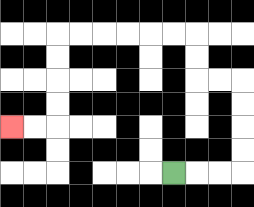{'start': '[7, 7]', 'end': '[0, 5]', 'path_directions': 'R,R,R,U,U,U,U,L,L,U,U,L,L,L,L,L,L,D,D,D,D,L,L', 'path_coordinates': '[[7, 7], [8, 7], [9, 7], [10, 7], [10, 6], [10, 5], [10, 4], [10, 3], [9, 3], [8, 3], [8, 2], [8, 1], [7, 1], [6, 1], [5, 1], [4, 1], [3, 1], [2, 1], [2, 2], [2, 3], [2, 4], [2, 5], [1, 5], [0, 5]]'}